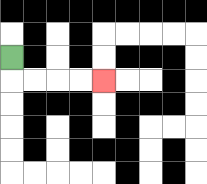{'start': '[0, 2]', 'end': '[4, 3]', 'path_directions': 'D,R,R,R,R', 'path_coordinates': '[[0, 2], [0, 3], [1, 3], [2, 3], [3, 3], [4, 3]]'}